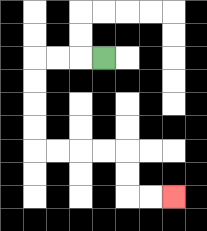{'start': '[4, 2]', 'end': '[7, 8]', 'path_directions': 'L,L,L,D,D,D,D,R,R,R,R,D,D,R,R', 'path_coordinates': '[[4, 2], [3, 2], [2, 2], [1, 2], [1, 3], [1, 4], [1, 5], [1, 6], [2, 6], [3, 6], [4, 6], [5, 6], [5, 7], [5, 8], [6, 8], [7, 8]]'}